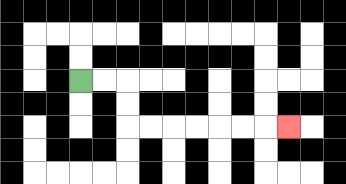{'start': '[3, 3]', 'end': '[12, 5]', 'path_directions': 'R,R,D,D,R,R,R,R,R,R,R', 'path_coordinates': '[[3, 3], [4, 3], [5, 3], [5, 4], [5, 5], [6, 5], [7, 5], [8, 5], [9, 5], [10, 5], [11, 5], [12, 5]]'}